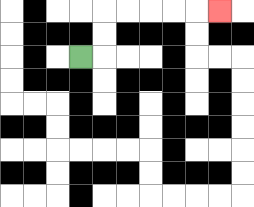{'start': '[3, 2]', 'end': '[9, 0]', 'path_directions': 'R,U,U,R,R,R,R,R', 'path_coordinates': '[[3, 2], [4, 2], [4, 1], [4, 0], [5, 0], [6, 0], [7, 0], [8, 0], [9, 0]]'}